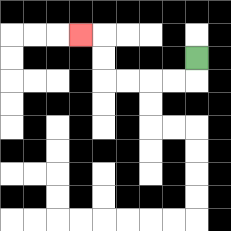{'start': '[8, 2]', 'end': '[3, 1]', 'path_directions': 'D,L,L,L,L,U,U,L', 'path_coordinates': '[[8, 2], [8, 3], [7, 3], [6, 3], [5, 3], [4, 3], [4, 2], [4, 1], [3, 1]]'}